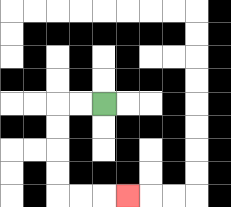{'start': '[4, 4]', 'end': '[5, 8]', 'path_directions': 'L,L,D,D,D,D,R,R,R', 'path_coordinates': '[[4, 4], [3, 4], [2, 4], [2, 5], [2, 6], [2, 7], [2, 8], [3, 8], [4, 8], [5, 8]]'}